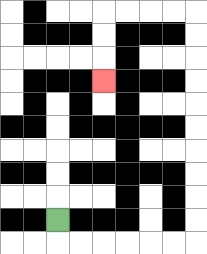{'start': '[2, 9]', 'end': '[4, 3]', 'path_directions': 'D,R,R,R,R,R,R,U,U,U,U,U,U,U,U,U,U,L,L,L,L,D,D,D', 'path_coordinates': '[[2, 9], [2, 10], [3, 10], [4, 10], [5, 10], [6, 10], [7, 10], [8, 10], [8, 9], [8, 8], [8, 7], [8, 6], [8, 5], [8, 4], [8, 3], [8, 2], [8, 1], [8, 0], [7, 0], [6, 0], [5, 0], [4, 0], [4, 1], [4, 2], [4, 3]]'}